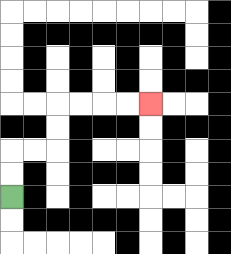{'start': '[0, 8]', 'end': '[6, 4]', 'path_directions': 'U,U,R,R,U,U,R,R,R,R', 'path_coordinates': '[[0, 8], [0, 7], [0, 6], [1, 6], [2, 6], [2, 5], [2, 4], [3, 4], [4, 4], [5, 4], [6, 4]]'}